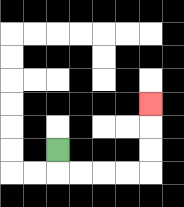{'start': '[2, 6]', 'end': '[6, 4]', 'path_directions': 'D,R,R,R,R,U,U,U', 'path_coordinates': '[[2, 6], [2, 7], [3, 7], [4, 7], [5, 7], [6, 7], [6, 6], [6, 5], [6, 4]]'}